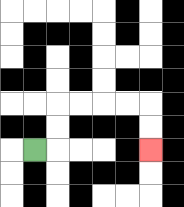{'start': '[1, 6]', 'end': '[6, 6]', 'path_directions': 'R,U,U,R,R,R,R,D,D', 'path_coordinates': '[[1, 6], [2, 6], [2, 5], [2, 4], [3, 4], [4, 4], [5, 4], [6, 4], [6, 5], [6, 6]]'}